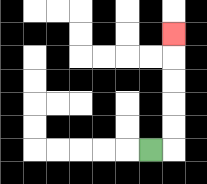{'start': '[6, 6]', 'end': '[7, 1]', 'path_directions': 'R,U,U,U,U,U', 'path_coordinates': '[[6, 6], [7, 6], [7, 5], [7, 4], [7, 3], [7, 2], [7, 1]]'}